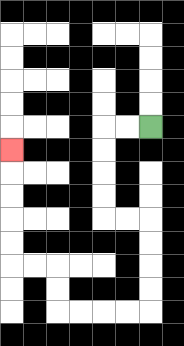{'start': '[6, 5]', 'end': '[0, 6]', 'path_directions': 'L,L,D,D,D,D,R,R,D,D,D,D,L,L,L,L,U,U,L,L,U,U,U,U,U', 'path_coordinates': '[[6, 5], [5, 5], [4, 5], [4, 6], [4, 7], [4, 8], [4, 9], [5, 9], [6, 9], [6, 10], [6, 11], [6, 12], [6, 13], [5, 13], [4, 13], [3, 13], [2, 13], [2, 12], [2, 11], [1, 11], [0, 11], [0, 10], [0, 9], [0, 8], [0, 7], [0, 6]]'}